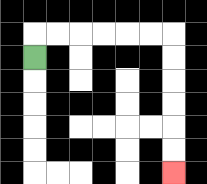{'start': '[1, 2]', 'end': '[7, 7]', 'path_directions': 'U,R,R,R,R,R,R,D,D,D,D,D,D', 'path_coordinates': '[[1, 2], [1, 1], [2, 1], [3, 1], [4, 1], [5, 1], [6, 1], [7, 1], [7, 2], [7, 3], [7, 4], [7, 5], [7, 6], [7, 7]]'}